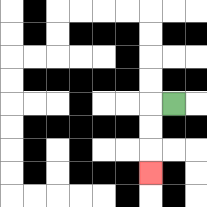{'start': '[7, 4]', 'end': '[6, 7]', 'path_directions': 'L,D,D,D', 'path_coordinates': '[[7, 4], [6, 4], [6, 5], [6, 6], [6, 7]]'}